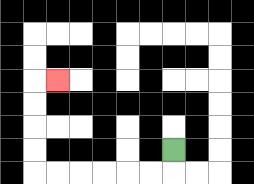{'start': '[7, 6]', 'end': '[2, 3]', 'path_directions': 'D,L,L,L,L,L,L,U,U,U,U,R', 'path_coordinates': '[[7, 6], [7, 7], [6, 7], [5, 7], [4, 7], [3, 7], [2, 7], [1, 7], [1, 6], [1, 5], [1, 4], [1, 3], [2, 3]]'}